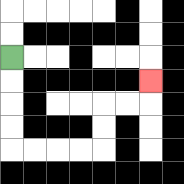{'start': '[0, 2]', 'end': '[6, 3]', 'path_directions': 'D,D,D,D,R,R,R,R,U,U,R,R,U', 'path_coordinates': '[[0, 2], [0, 3], [0, 4], [0, 5], [0, 6], [1, 6], [2, 6], [3, 6], [4, 6], [4, 5], [4, 4], [5, 4], [6, 4], [6, 3]]'}